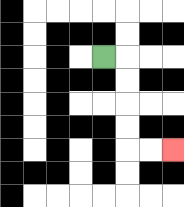{'start': '[4, 2]', 'end': '[7, 6]', 'path_directions': 'R,D,D,D,D,R,R', 'path_coordinates': '[[4, 2], [5, 2], [5, 3], [5, 4], [5, 5], [5, 6], [6, 6], [7, 6]]'}